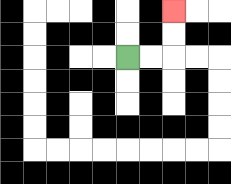{'start': '[5, 2]', 'end': '[7, 0]', 'path_directions': 'R,R,U,U', 'path_coordinates': '[[5, 2], [6, 2], [7, 2], [7, 1], [7, 0]]'}